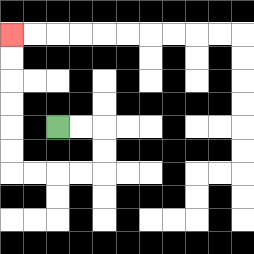{'start': '[2, 5]', 'end': '[0, 1]', 'path_directions': 'R,R,D,D,L,L,L,L,U,U,U,U,U,U', 'path_coordinates': '[[2, 5], [3, 5], [4, 5], [4, 6], [4, 7], [3, 7], [2, 7], [1, 7], [0, 7], [0, 6], [0, 5], [0, 4], [0, 3], [0, 2], [0, 1]]'}